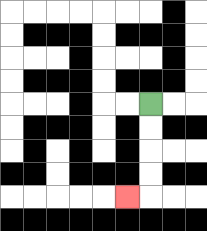{'start': '[6, 4]', 'end': '[5, 8]', 'path_directions': 'D,D,D,D,L', 'path_coordinates': '[[6, 4], [6, 5], [6, 6], [6, 7], [6, 8], [5, 8]]'}